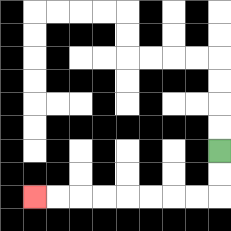{'start': '[9, 6]', 'end': '[1, 8]', 'path_directions': 'D,D,L,L,L,L,L,L,L,L', 'path_coordinates': '[[9, 6], [9, 7], [9, 8], [8, 8], [7, 8], [6, 8], [5, 8], [4, 8], [3, 8], [2, 8], [1, 8]]'}